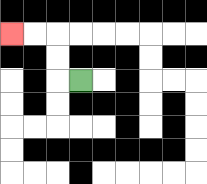{'start': '[3, 3]', 'end': '[0, 1]', 'path_directions': 'L,U,U,L,L', 'path_coordinates': '[[3, 3], [2, 3], [2, 2], [2, 1], [1, 1], [0, 1]]'}